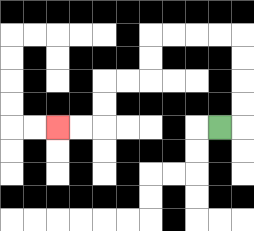{'start': '[9, 5]', 'end': '[2, 5]', 'path_directions': 'R,U,U,U,U,L,L,L,L,D,D,L,L,D,D,L,L', 'path_coordinates': '[[9, 5], [10, 5], [10, 4], [10, 3], [10, 2], [10, 1], [9, 1], [8, 1], [7, 1], [6, 1], [6, 2], [6, 3], [5, 3], [4, 3], [4, 4], [4, 5], [3, 5], [2, 5]]'}